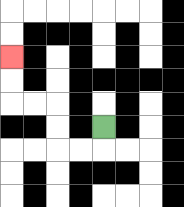{'start': '[4, 5]', 'end': '[0, 2]', 'path_directions': 'D,L,L,U,U,L,L,U,U', 'path_coordinates': '[[4, 5], [4, 6], [3, 6], [2, 6], [2, 5], [2, 4], [1, 4], [0, 4], [0, 3], [0, 2]]'}